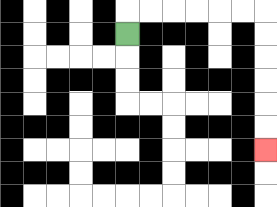{'start': '[5, 1]', 'end': '[11, 6]', 'path_directions': 'U,R,R,R,R,R,R,D,D,D,D,D,D', 'path_coordinates': '[[5, 1], [5, 0], [6, 0], [7, 0], [8, 0], [9, 0], [10, 0], [11, 0], [11, 1], [11, 2], [11, 3], [11, 4], [11, 5], [11, 6]]'}